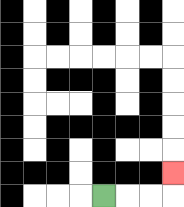{'start': '[4, 8]', 'end': '[7, 7]', 'path_directions': 'R,R,R,U', 'path_coordinates': '[[4, 8], [5, 8], [6, 8], [7, 8], [7, 7]]'}